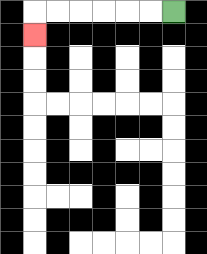{'start': '[7, 0]', 'end': '[1, 1]', 'path_directions': 'L,L,L,L,L,L,D', 'path_coordinates': '[[7, 0], [6, 0], [5, 0], [4, 0], [3, 0], [2, 0], [1, 0], [1, 1]]'}